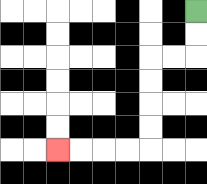{'start': '[8, 0]', 'end': '[2, 6]', 'path_directions': 'D,D,L,L,D,D,D,D,L,L,L,L', 'path_coordinates': '[[8, 0], [8, 1], [8, 2], [7, 2], [6, 2], [6, 3], [6, 4], [6, 5], [6, 6], [5, 6], [4, 6], [3, 6], [2, 6]]'}